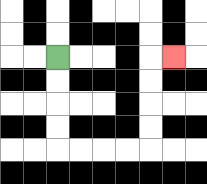{'start': '[2, 2]', 'end': '[7, 2]', 'path_directions': 'D,D,D,D,R,R,R,R,U,U,U,U,R', 'path_coordinates': '[[2, 2], [2, 3], [2, 4], [2, 5], [2, 6], [3, 6], [4, 6], [5, 6], [6, 6], [6, 5], [6, 4], [6, 3], [6, 2], [7, 2]]'}